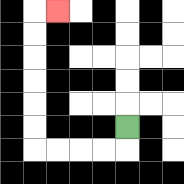{'start': '[5, 5]', 'end': '[2, 0]', 'path_directions': 'D,L,L,L,L,U,U,U,U,U,U,R', 'path_coordinates': '[[5, 5], [5, 6], [4, 6], [3, 6], [2, 6], [1, 6], [1, 5], [1, 4], [1, 3], [1, 2], [1, 1], [1, 0], [2, 0]]'}